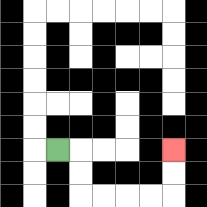{'start': '[2, 6]', 'end': '[7, 6]', 'path_directions': 'R,D,D,R,R,R,R,U,U', 'path_coordinates': '[[2, 6], [3, 6], [3, 7], [3, 8], [4, 8], [5, 8], [6, 8], [7, 8], [7, 7], [7, 6]]'}